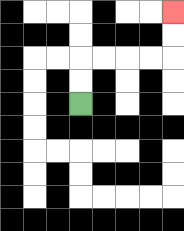{'start': '[3, 4]', 'end': '[7, 0]', 'path_directions': 'U,U,R,R,R,R,U,U', 'path_coordinates': '[[3, 4], [3, 3], [3, 2], [4, 2], [5, 2], [6, 2], [7, 2], [7, 1], [7, 0]]'}